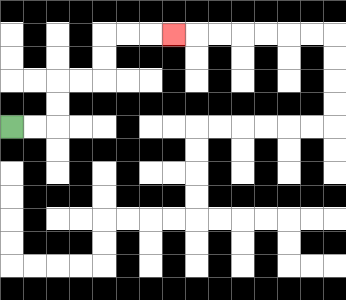{'start': '[0, 5]', 'end': '[7, 1]', 'path_directions': 'R,R,U,U,R,R,U,U,R,R,R', 'path_coordinates': '[[0, 5], [1, 5], [2, 5], [2, 4], [2, 3], [3, 3], [4, 3], [4, 2], [4, 1], [5, 1], [6, 1], [7, 1]]'}